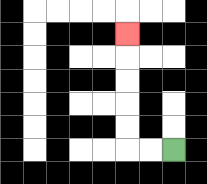{'start': '[7, 6]', 'end': '[5, 1]', 'path_directions': 'L,L,U,U,U,U,U', 'path_coordinates': '[[7, 6], [6, 6], [5, 6], [5, 5], [5, 4], [5, 3], [5, 2], [5, 1]]'}